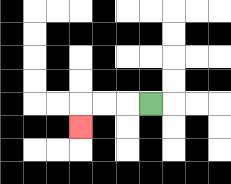{'start': '[6, 4]', 'end': '[3, 5]', 'path_directions': 'L,L,L,D', 'path_coordinates': '[[6, 4], [5, 4], [4, 4], [3, 4], [3, 5]]'}